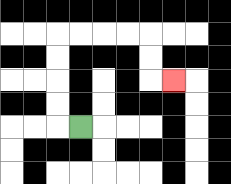{'start': '[3, 5]', 'end': '[7, 3]', 'path_directions': 'L,U,U,U,U,R,R,R,R,D,D,R', 'path_coordinates': '[[3, 5], [2, 5], [2, 4], [2, 3], [2, 2], [2, 1], [3, 1], [4, 1], [5, 1], [6, 1], [6, 2], [6, 3], [7, 3]]'}